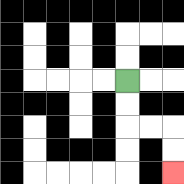{'start': '[5, 3]', 'end': '[7, 7]', 'path_directions': 'D,D,R,R,D,D', 'path_coordinates': '[[5, 3], [5, 4], [5, 5], [6, 5], [7, 5], [7, 6], [7, 7]]'}